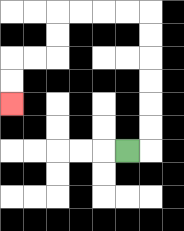{'start': '[5, 6]', 'end': '[0, 4]', 'path_directions': 'R,U,U,U,U,U,U,L,L,L,L,D,D,L,L,D,D', 'path_coordinates': '[[5, 6], [6, 6], [6, 5], [6, 4], [6, 3], [6, 2], [6, 1], [6, 0], [5, 0], [4, 0], [3, 0], [2, 0], [2, 1], [2, 2], [1, 2], [0, 2], [0, 3], [0, 4]]'}